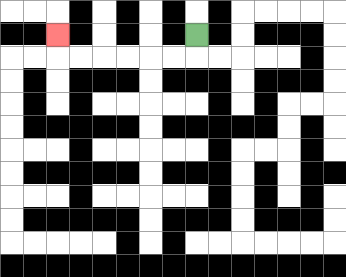{'start': '[8, 1]', 'end': '[2, 1]', 'path_directions': 'D,L,L,L,L,L,L,U', 'path_coordinates': '[[8, 1], [8, 2], [7, 2], [6, 2], [5, 2], [4, 2], [3, 2], [2, 2], [2, 1]]'}